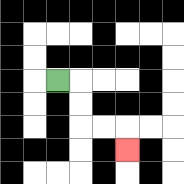{'start': '[2, 3]', 'end': '[5, 6]', 'path_directions': 'R,D,D,R,R,D', 'path_coordinates': '[[2, 3], [3, 3], [3, 4], [3, 5], [4, 5], [5, 5], [5, 6]]'}